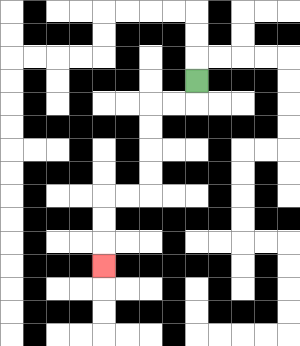{'start': '[8, 3]', 'end': '[4, 11]', 'path_directions': 'D,L,L,D,D,D,D,L,L,D,D,D', 'path_coordinates': '[[8, 3], [8, 4], [7, 4], [6, 4], [6, 5], [6, 6], [6, 7], [6, 8], [5, 8], [4, 8], [4, 9], [4, 10], [4, 11]]'}